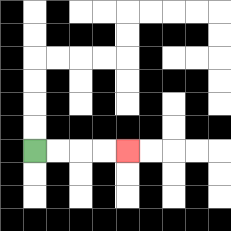{'start': '[1, 6]', 'end': '[5, 6]', 'path_directions': 'R,R,R,R', 'path_coordinates': '[[1, 6], [2, 6], [3, 6], [4, 6], [5, 6]]'}